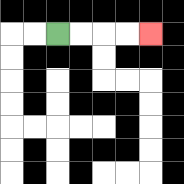{'start': '[2, 1]', 'end': '[6, 1]', 'path_directions': 'R,R,R,R', 'path_coordinates': '[[2, 1], [3, 1], [4, 1], [5, 1], [6, 1]]'}